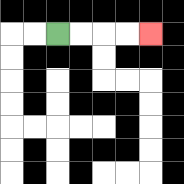{'start': '[2, 1]', 'end': '[6, 1]', 'path_directions': 'R,R,R,R', 'path_coordinates': '[[2, 1], [3, 1], [4, 1], [5, 1], [6, 1]]'}